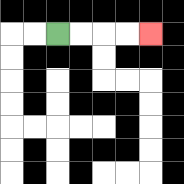{'start': '[2, 1]', 'end': '[6, 1]', 'path_directions': 'R,R,R,R', 'path_coordinates': '[[2, 1], [3, 1], [4, 1], [5, 1], [6, 1]]'}